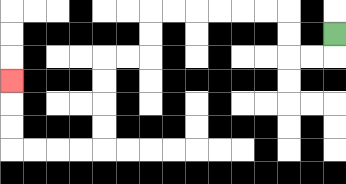{'start': '[14, 1]', 'end': '[0, 3]', 'path_directions': 'D,L,L,U,U,L,L,L,L,L,L,D,D,L,L,D,D,D,D,L,L,L,L,U,U,U', 'path_coordinates': '[[14, 1], [14, 2], [13, 2], [12, 2], [12, 1], [12, 0], [11, 0], [10, 0], [9, 0], [8, 0], [7, 0], [6, 0], [6, 1], [6, 2], [5, 2], [4, 2], [4, 3], [4, 4], [4, 5], [4, 6], [3, 6], [2, 6], [1, 6], [0, 6], [0, 5], [0, 4], [0, 3]]'}